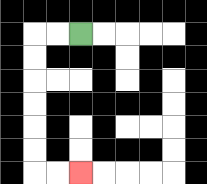{'start': '[3, 1]', 'end': '[3, 7]', 'path_directions': 'L,L,D,D,D,D,D,D,R,R', 'path_coordinates': '[[3, 1], [2, 1], [1, 1], [1, 2], [1, 3], [1, 4], [1, 5], [1, 6], [1, 7], [2, 7], [3, 7]]'}